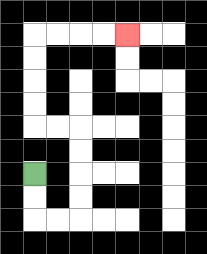{'start': '[1, 7]', 'end': '[5, 1]', 'path_directions': 'D,D,R,R,U,U,U,U,L,L,U,U,U,U,R,R,R,R', 'path_coordinates': '[[1, 7], [1, 8], [1, 9], [2, 9], [3, 9], [3, 8], [3, 7], [3, 6], [3, 5], [2, 5], [1, 5], [1, 4], [1, 3], [1, 2], [1, 1], [2, 1], [3, 1], [4, 1], [5, 1]]'}